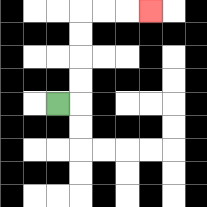{'start': '[2, 4]', 'end': '[6, 0]', 'path_directions': 'R,U,U,U,U,R,R,R', 'path_coordinates': '[[2, 4], [3, 4], [3, 3], [3, 2], [3, 1], [3, 0], [4, 0], [5, 0], [6, 0]]'}